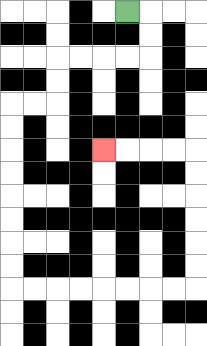{'start': '[5, 0]', 'end': '[4, 6]', 'path_directions': 'R,D,D,L,L,L,L,D,D,L,L,D,D,D,D,D,D,D,D,R,R,R,R,R,R,R,R,U,U,U,U,U,U,L,L,L,L', 'path_coordinates': '[[5, 0], [6, 0], [6, 1], [6, 2], [5, 2], [4, 2], [3, 2], [2, 2], [2, 3], [2, 4], [1, 4], [0, 4], [0, 5], [0, 6], [0, 7], [0, 8], [0, 9], [0, 10], [0, 11], [0, 12], [1, 12], [2, 12], [3, 12], [4, 12], [5, 12], [6, 12], [7, 12], [8, 12], [8, 11], [8, 10], [8, 9], [8, 8], [8, 7], [8, 6], [7, 6], [6, 6], [5, 6], [4, 6]]'}